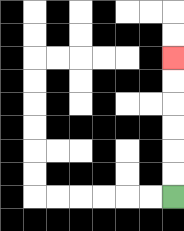{'start': '[7, 8]', 'end': '[7, 2]', 'path_directions': 'U,U,U,U,U,U', 'path_coordinates': '[[7, 8], [7, 7], [7, 6], [7, 5], [7, 4], [7, 3], [7, 2]]'}